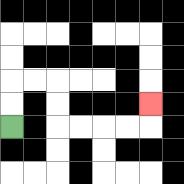{'start': '[0, 5]', 'end': '[6, 4]', 'path_directions': 'U,U,R,R,D,D,R,R,R,R,U', 'path_coordinates': '[[0, 5], [0, 4], [0, 3], [1, 3], [2, 3], [2, 4], [2, 5], [3, 5], [4, 5], [5, 5], [6, 5], [6, 4]]'}